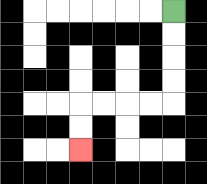{'start': '[7, 0]', 'end': '[3, 6]', 'path_directions': 'D,D,D,D,L,L,L,L,D,D', 'path_coordinates': '[[7, 0], [7, 1], [7, 2], [7, 3], [7, 4], [6, 4], [5, 4], [4, 4], [3, 4], [3, 5], [3, 6]]'}